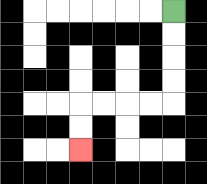{'start': '[7, 0]', 'end': '[3, 6]', 'path_directions': 'D,D,D,D,L,L,L,L,D,D', 'path_coordinates': '[[7, 0], [7, 1], [7, 2], [7, 3], [7, 4], [6, 4], [5, 4], [4, 4], [3, 4], [3, 5], [3, 6]]'}